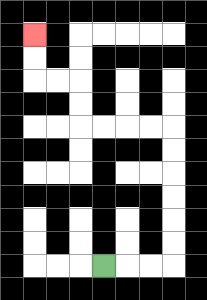{'start': '[4, 11]', 'end': '[1, 1]', 'path_directions': 'R,R,R,U,U,U,U,U,U,L,L,L,L,U,U,L,L,U,U', 'path_coordinates': '[[4, 11], [5, 11], [6, 11], [7, 11], [7, 10], [7, 9], [7, 8], [7, 7], [7, 6], [7, 5], [6, 5], [5, 5], [4, 5], [3, 5], [3, 4], [3, 3], [2, 3], [1, 3], [1, 2], [1, 1]]'}